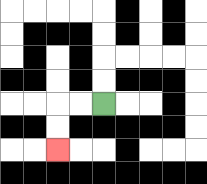{'start': '[4, 4]', 'end': '[2, 6]', 'path_directions': 'L,L,D,D', 'path_coordinates': '[[4, 4], [3, 4], [2, 4], [2, 5], [2, 6]]'}